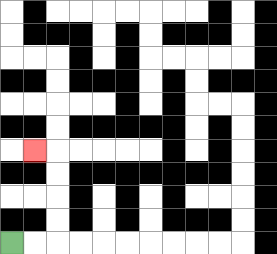{'start': '[0, 10]', 'end': '[1, 6]', 'path_directions': 'R,R,U,U,U,U,L', 'path_coordinates': '[[0, 10], [1, 10], [2, 10], [2, 9], [2, 8], [2, 7], [2, 6], [1, 6]]'}